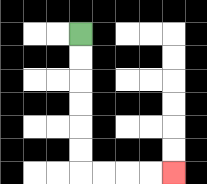{'start': '[3, 1]', 'end': '[7, 7]', 'path_directions': 'D,D,D,D,D,D,R,R,R,R', 'path_coordinates': '[[3, 1], [3, 2], [3, 3], [3, 4], [3, 5], [3, 6], [3, 7], [4, 7], [5, 7], [6, 7], [7, 7]]'}